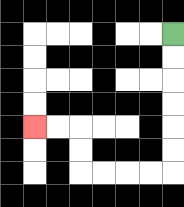{'start': '[7, 1]', 'end': '[1, 5]', 'path_directions': 'D,D,D,D,D,D,L,L,L,L,U,U,L,L', 'path_coordinates': '[[7, 1], [7, 2], [7, 3], [7, 4], [7, 5], [7, 6], [7, 7], [6, 7], [5, 7], [4, 7], [3, 7], [3, 6], [3, 5], [2, 5], [1, 5]]'}